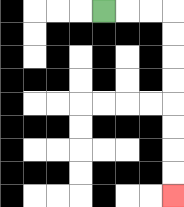{'start': '[4, 0]', 'end': '[7, 8]', 'path_directions': 'R,R,R,D,D,D,D,D,D,D,D', 'path_coordinates': '[[4, 0], [5, 0], [6, 0], [7, 0], [7, 1], [7, 2], [7, 3], [7, 4], [7, 5], [7, 6], [7, 7], [7, 8]]'}